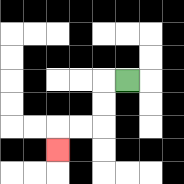{'start': '[5, 3]', 'end': '[2, 6]', 'path_directions': 'L,D,D,L,L,D', 'path_coordinates': '[[5, 3], [4, 3], [4, 4], [4, 5], [3, 5], [2, 5], [2, 6]]'}